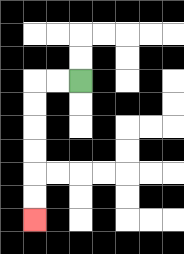{'start': '[3, 3]', 'end': '[1, 9]', 'path_directions': 'L,L,D,D,D,D,D,D', 'path_coordinates': '[[3, 3], [2, 3], [1, 3], [1, 4], [1, 5], [1, 6], [1, 7], [1, 8], [1, 9]]'}